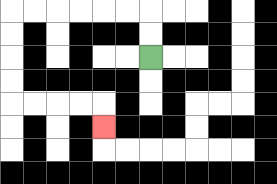{'start': '[6, 2]', 'end': '[4, 5]', 'path_directions': 'U,U,L,L,L,L,L,L,D,D,D,D,R,R,R,R,D', 'path_coordinates': '[[6, 2], [6, 1], [6, 0], [5, 0], [4, 0], [3, 0], [2, 0], [1, 0], [0, 0], [0, 1], [0, 2], [0, 3], [0, 4], [1, 4], [2, 4], [3, 4], [4, 4], [4, 5]]'}